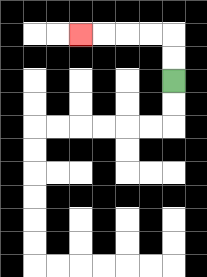{'start': '[7, 3]', 'end': '[3, 1]', 'path_directions': 'U,U,L,L,L,L', 'path_coordinates': '[[7, 3], [7, 2], [7, 1], [6, 1], [5, 1], [4, 1], [3, 1]]'}